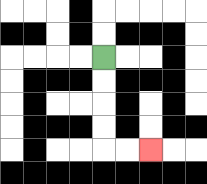{'start': '[4, 2]', 'end': '[6, 6]', 'path_directions': 'D,D,D,D,R,R', 'path_coordinates': '[[4, 2], [4, 3], [4, 4], [4, 5], [4, 6], [5, 6], [6, 6]]'}